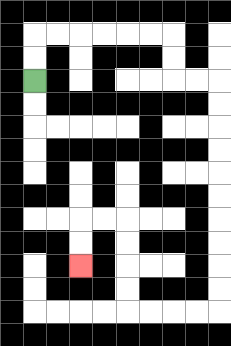{'start': '[1, 3]', 'end': '[3, 11]', 'path_directions': 'U,U,R,R,R,R,R,R,D,D,R,R,D,D,D,D,D,D,D,D,D,D,L,L,L,L,U,U,U,U,L,L,D,D', 'path_coordinates': '[[1, 3], [1, 2], [1, 1], [2, 1], [3, 1], [4, 1], [5, 1], [6, 1], [7, 1], [7, 2], [7, 3], [8, 3], [9, 3], [9, 4], [9, 5], [9, 6], [9, 7], [9, 8], [9, 9], [9, 10], [9, 11], [9, 12], [9, 13], [8, 13], [7, 13], [6, 13], [5, 13], [5, 12], [5, 11], [5, 10], [5, 9], [4, 9], [3, 9], [3, 10], [3, 11]]'}